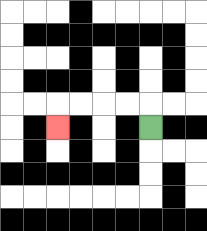{'start': '[6, 5]', 'end': '[2, 5]', 'path_directions': 'U,L,L,L,L,D', 'path_coordinates': '[[6, 5], [6, 4], [5, 4], [4, 4], [3, 4], [2, 4], [2, 5]]'}